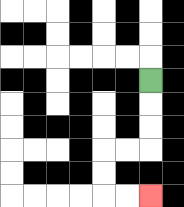{'start': '[6, 3]', 'end': '[6, 8]', 'path_directions': 'D,D,D,L,L,D,D,R,R', 'path_coordinates': '[[6, 3], [6, 4], [6, 5], [6, 6], [5, 6], [4, 6], [4, 7], [4, 8], [5, 8], [6, 8]]'}